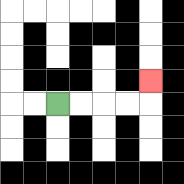{'start': '[2, 4]', 'end': '[6, 3]', 'path_directions': 'R,R,R,R,U', 'path_coordinates': '[[2, 4], [3, 4], [4, 4], [5, 4], [6, 4], [6, 3]]'}